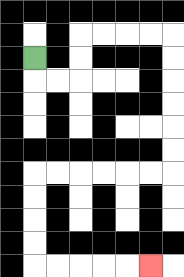{'start': '[1, 2]', 'end': '[6, 11]', 'path_directions': 'D,R,R,U,U,R,R,R,R,D,D,D,D,D,D,L,L,L,L,L,L,D,D,D,D,R,R,R,R,R', 'path_coordinates': '[[1, 2], [1, 3], [2, 3], [3, 3], [3, 2], [3, 1], [4, 1], [5, 1], [6, 1], [7, 1], [7, 2], [7, 3], [7, 4], [7, 5], [7, 6], [7, 7], [6, 7], [5, 7], [4, 7], [3, 7], [2, 7], [1, 7], [1, 8], [1, 9], [1, 10], [1, 11], [2, 11], [3, 11], [4, 11], [5, 11], [6, 11]]'}